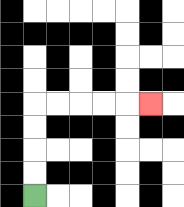{'start': '[1, 8]', 'end': '[6, 4]', 'path_directions': 'U,U,U,U,R,R,R,R,R', 'path_coordinates': '[[1, 8], [1, 7], [1, 6], [1, 5], [1, 4], [2, 4], [3, 4], [4, 4], [5, 4], [6, 4]]'}